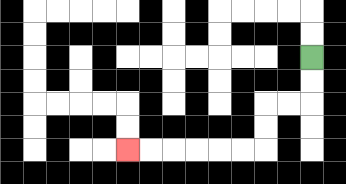{'start': '[13, 2]', 'end': '[5, 6]', 'path_directions': 'D,D,L,L,D,D,L,L,L,L,L,L', 'path_coordinates': '[[13, 2], [13, 3], [13, 4], [12, 4], [11, 4], [11, 5], [11, 6], [10, 6], [9, 6], [8, 6], [7, 6], [6, 6], [5, 6]]'}